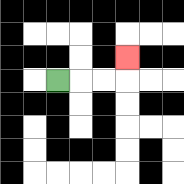{'start': '[2, 3]', 'end': '[5, 2]', 'path_directions': 'R,R,R,U', 'path_coordinates': '[[2, 3], [3, 3], [4, 3], [5, 3], [5, 2]]'}